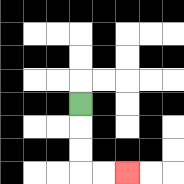{'start': '[3, 4]', 'end': '[5, 7]', 'path_directions': 'D,D,D,R,R', 'path_coordinates': '[[3, 4], [3, 5], [3, 6], [3, 7], [4, 7], [5, 7]]'}